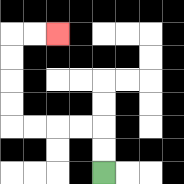{'start': '[4, 7]', 'end': '[2, 1]', 'path_directions': 'U,U,L,L,L,L,U,U,U,U,R,R', 'path_coordinates': '[[4, 7], [4, 6], [4, 5], [3, 5], [2, 5], [1, 5], [0, 5], [0, 4], [0, 3], [0, 2], [0, 1], [1, 1], [2, 1]]'}